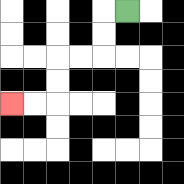{'start': '[5, 0]', 'end': '[0, 4]', 'path_directions': 'L,D,D,L,L,D,D,L,L', 'path_coordinates': '[[5, 0], [4, 0], [4, 1], [4, 2], [3, 2], [2, 2], [2, 3], [2, 4], [1, 4], [0, 4]]'}